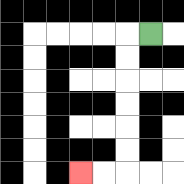{'start': '[6, 1]', 'end': '[3, 7]', 'path_directions': 'L,D,D,D,D,D,D,L,L', 'path_coordinates': '[[6, 1], [5, 1], [5, 2], [5, 3], [5, 4], [5, 5], [5, 6], [5, 7], [4, 7], [3, 7]]'}